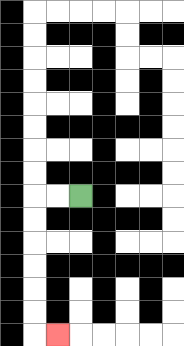{'start': '[3, 8]', 'end': '[2, 14]', 'path_directions': 'L,L,D,D,D,D,D,D,R', 'path_coordinates': '[[3, 8], [2, 8], [1, 8], [1, 9], [1, 10], [1, 11], [1, 12], [1, 13], [1, 14], [2, 14]]'}